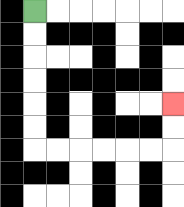{'start': '[1, 0]', 'end': '[7, 4]', 'path_directions': 'D,D,D,D,D,D,R,R,R,R,R,R,U,U', 'path_coordinates': '[[1, 0], [1, 1], [1, 2], [1, 3], [1, 4], [1, 5], [1, 6], [2, 6], [3, 6], [4, 6], [5, 6], [6, 6], [7, 6], [7, 5], [7, 4]]'}